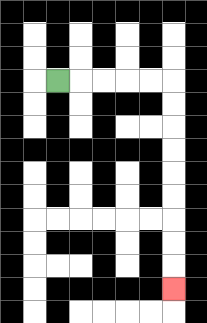{'start': '[2, 3]', 'end': '[7, 12]', 'path_directions': 'R,R,R,R,R,D,D,D,D,D,D,D,D,D', 'path_coordinates': '[[2, 3], [3, 3], [4, 3], [5, 3], [6, 3], [7, 3], [7, 4], [7, 5], [7, 6], [7, 7], [7, 8], [7, 9], [7, 10], [7, 11], [7, 12]]'}